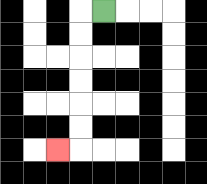{'start': '[4, 0]', 'end': '[2, 6]', 'path_directions': 'L,D,D,D,D,D,D,L', 'path_coordinates': '[[4, 0], [3, 0], [3, 1], [3, 2], [3, 3], [3, 4], [3, 5], [3, 6], [2, 6]]'}